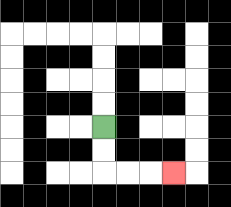{'start': '[4, 5]', 'end': '[7, 7]', 'path_directions': 'D,D,R,R,R', 'path_coordinates': '[[4, 5], [4, 6], [4, 7], [5, 7], [6, 7], [7, 7]]'}